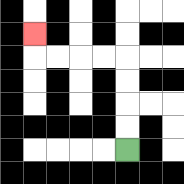{'start': '[5, 6]', 'end': '[1, 1]', 'path_directions': 'U,U,U,U,L,L,L,L,U', 'path_coordinates': '[[5, 6], [5, 5], [5, 4], [5, 3], [5, 2], [4, 2], [3, 2], [2, 2], [1, 2], [1, 1]]'}